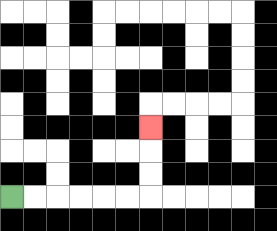{'start': '[0, 8]', 'end': '[6, 5]', 'path_directions': 'R,R,R,R,R,R,U,U,U', 'path_coordinates': '[[0, 8], [1, 8], [2, 8], [3, 8], [4, 8], [5, 8], [6, 8], [6, 7], [6, 6], [6, 5]]'}